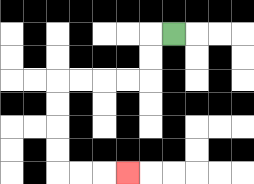{'start': '[7, 1]', 'end': '[5, 7]', 'path_directions': 'L,D,D,L,L,L,L,D,D,D,D,R,R,R', 'path_coordinates': '[[7, 1], [6, 1], [6, 2], [6, 3], [5, 3], [4, 3], [3, 3], [2, 3], [2, 4], [2, 5], [2, 6], [2, 7], [3, 7], [4, 7], [5, 7]]'}